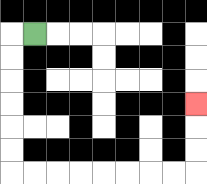{'start': '[1, 1]', 'end': '[8, 4]', 'path_directions': 'L,D,D,D,D,D,D,R,R,R,R,R,R,R,R,U,U,U', 'path_coordinates': '[[1, 1], [0, 1], [0, 2], [0, 3], [0, 4], [0, 5], [0, 6], [0, 7], [1, 7], [2, 7], [3, 7], [4, 7], [5, 7], [6, 7], [7, 7], [8, 7], [8, 6], [8, 5], [8, 4]]'}